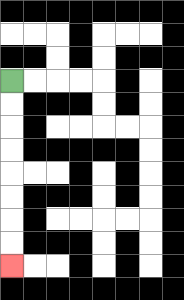{'start': '[0, 3]', 'end': '[0, 11]', 'path_directions': 'D,D,D,D,D,D,D,D', 'path_coordinates': '[[0, 3], [0, 4], [0, 5], [0, 6], [0, 7], [0, 8], [0, 9], [0, 10], [0, 11]]'}